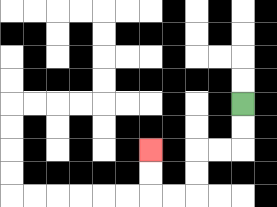{'start': '[10, 4]', 'end': '[6, 6]', 'path_directions': 'D,D,L,L,D,D,L,L,U,U', 'path_coordinates': '[[10, 4], [10, 5], [10, 6], [9, 6], [8, 6], [8, 7], [8, 8], [7, 8], [6, 8], [6, 7], [6, 6]]'}